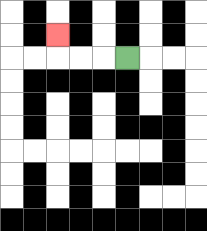{'start': '[5, 2]', 'end': '[2, 1]', 'path_directions': 'L,L,L,U', 'path_coordinates': '[[5, 2], [4, 2], [3, 2], [2, 2], [2, 1]]'}